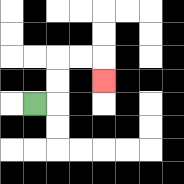{'start': '[1, 4]', 'end': '[4, 3]', 'path_directions': 'R,U,U,R,R,D', 'path_coordinates': '[[1, 4], [2, 4], [2, 3], [2, 2], [3, 2], [4, 2], [4, 3]]'}